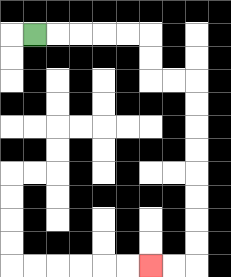{'start': '[1, 1]', 'end': '[6, 11]', 'path_directions': 'R,R,R,R,R,D,D,R,R,D,D,D,D,D,D,D,D,L,L', 'path_coordinates': '[[1, 1], [2, 1], [3, 1], [4, 1], [5, 1], [6, 1], [6, 2], [6, 3], [7, 3], [8, 3], [8, 4], [8, 5], [8, 6], [8, 7], [8, 8], [8, 9], [8, 10], [8, 11], [7, 11], [6, 11]]'}